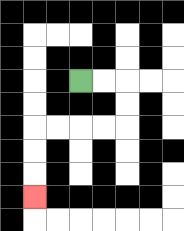{'start': '[3, 3]', 'end': '[1, 8]', 'path_directions': 'R,R,D,D,L,L,L,L,D,D,D', 'path_coordinates': '[[3, 3], [4, 3], [5, 3], [5, 4], [5, 5], [4, 5], [3, 5], [2, 5], [1, 5], [1, 6], [1, 7], [1, 8]]'}